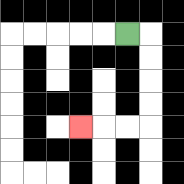{'start': '[5, 1]', 'end': '[3, 5]', 'path_directions': 'R,D,D,D,D,L,L,L', 'path_coordinates': '[[5, 1], [6, 1], [6, 2], [6, 3], [6, 4], [6, 5], [5, 5], [4, 5], [3, 5]]'}